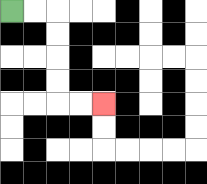{'start': '[0, 0]', 'end': '[4, 4]', 'path_directions': 'R,R,D,D,D,D,R,R', 'path_coordinates': '[[0, 0], [1, 0], [2, 0], [2, 1], [2, 2], [2, 3], [2, 4], [3, 4], [4, 4]]'}